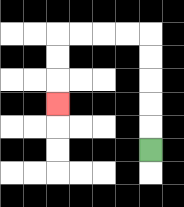{'start': '[6, 6]', 'end': '[2, 4]', 'path_directions': 'U,U,U,U,U,L,L,L,L,D,D,D', 'path_coordinates': '[[6, 6], [6, 5], [6, 4], [6, 3], [6, 2], [6, 1], [5, 1], [4, 1], [3, 1], [2, 1], [2, 2], [2, 3], [2, 4]]'}